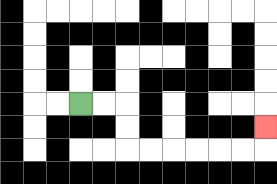{'start': '[3, 4]', 'end': '[11, 5]', 'path_directions': 'R,R,D,D,R,R,R,R,R,R,U', 'path_coordinates': '[[3, 4], [4, 4], [5, 4], [5, 5], [5, 6], [6, 6], [7, 6], [8, 6], [9, 6], [10, 6], [11, 6], [11, 5]]'}